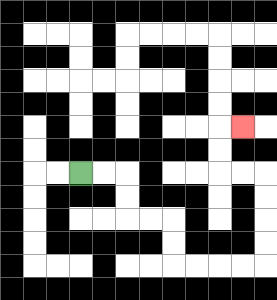{'start': '[3, 7]', 'end': '[10, 5]', 'path_directions': 'R,R,D,D,R,R,D,D,R,R,R,R,U,U,U,U,L,L,U,U,R', 'path_coordinates': '[[3, 7], [4, 7], [5, 7], [5, 8], [5, 9], [6, 9], [7, 9], [7, 10], [7, 11], [8, 11], [9, 11], [10, 11], [11, 11], [11, 10], [11, 9], [11, 8], [11, 7], [10, 7], [9, 7], [9, 6], [9, 5], [10, 5]]'}